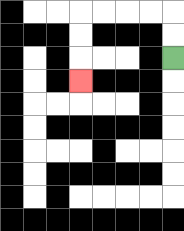{'start': '[7, 2]', 'end': '[3, 3]', 'path_directions': 'U,U,L,L,L,L,D,D,D', 'path_coordinates': '[[7, 2], [7, 1], [7, 0], [6, 0], [5, 0], [4, 0], [3, 0], [3, 1], [3, 2], [3, 3]]'}